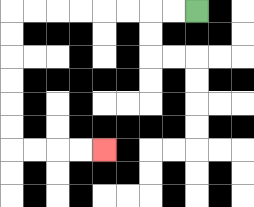{'start': '[8, 0]', 'end': '[4, 6]', 'path_directions': 'L,L,L,L,L,L,L,L,D,D,D,D,D,D,R,R,R,R', 'path_coordinates': '[[8, 0], [7, 0], [6, 0], [5, 0], [4, 0], [3, 0], [2, 0], [1, 0], [0, 0], [0, 1], [0, 2], [0, 3], [0, 4], [0, 5], [0, 6], [1, 6], [2, 6], [3, 6], [4, 6]]'}